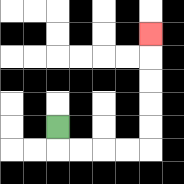{'start': '[2, 5]', 'end': '[6, 1]', 'path_directions': 'D,R,R,R,R,U,U,U,U,U', 'path_coordinates': '[[2, 5], [2, 6], [3, 6], [4, 6], [5, 6], [6, 6], [6, 5], [6, 4], [6, 3], [6, 2], [6, 1]]'}